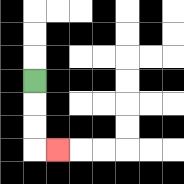{'start': '[1, 3]', 'end': '[2, 6]', 'path_directions': 'D,D,D,R', 'path_coordinates': '[[1, 3], [1, 4], [1, 5], [1, 6], [2, 6]]'}